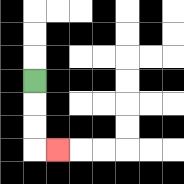{'start': '[1, 3]', 'end': '[2, 6]', 'path_directions': 'D,D,D,R', 'path_coordinates': '[[1, 3], [1, 4], [1, 5], [1, 6], [2, 6]]'}